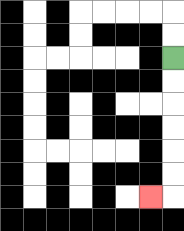{'start': '[7, 2]', 'end': '[6, 8]', 'path_directions': 'D,D,D,D,D,D,L', 'path_coordinates': '[[7, 2], [7, 3], [7, 4], [7, 5], [7, 6], [7, 7], [7, 8], [6, 8]]'}